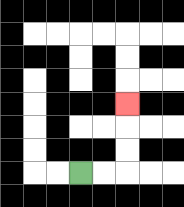{'start': '[3, 7]', 'end': '[5, 4]', 'path_directions': 'R,R,U,U,U', 'path_coordinates': '[[3, 7], [4, 7], [5, 7], [5, 6], [5, 5], [5, 4]]'}